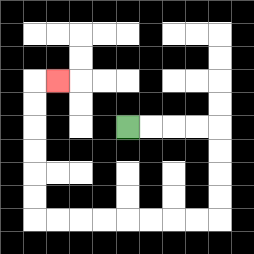{'start': '[5, 5]', 'end': '[2, 3]', 'path_directions': 'R,R,R,R,D,D,D,D,L,L,L,L,L,L,L,L,U,U,U,U,U,U,R', 'path_coordinates': '[[5, 5], [6, 5], [7, 5], [8, 5], [9, 5], [9, 6], [9, 7], [9, 8], [9, 9], [8, 9], [7, 9], [6, 9], [5, 9], [4, 9], [3, 9], [2, 9], [1, 9], [1, 8], [1, 7], [1, 6], [1, 5], [1, 4], [1, 3], [2, 3]]'}